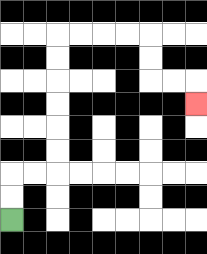{'start': '[0, 9]', 'end': '[8, 4]', 'path_directions': 'U,U,R,R,U,U,U,U,U,U,R,R,R,R,D,D,R,R,D', 'path_coordinates': '[[0, 9], [0, 8], [0, 7], [1, 7], [2, 7], [2, 6], [2, 5], [2, 4], [2, 3], [2, 2], [2, 1], [3, 1], [4, 1], [5, 1], [6, 1], [6, 2], [6, 3], [7, 3], [8, 3], [8, 4]]'}